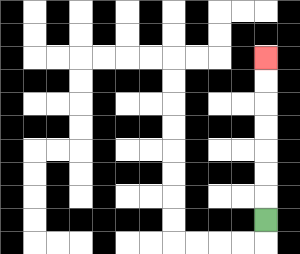{'start': '[11, 9]', 'end': '[11, 2]', 'path_directions': 'U,U,U,U,U,U,U', 'path_coordinates': '[[11, 9], [11, 8], [11, 7], [11, 6], [11, 5], [11, 4], [11, 3], [11, 2]]'}